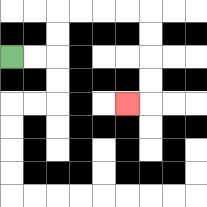{'start': '[0, 2]', 'end': '[5, 4]', 'path_directions': 'R,R,U,U,R,R,R,R,D,D,D,D,L', 'path_coordinates': '[[0, 2], [1, 2], [2, 2], [2, 1], [2, 0], [3, 0], [4, 0], [5, 0], [6, 0], [6, 1], [6, 2], [6, 3], [6, 4], [5, 4]]'}